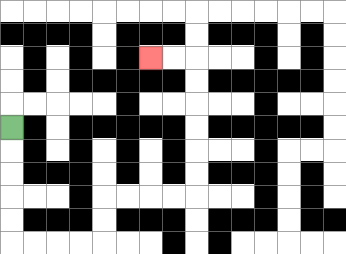{'start': '[0, 5]', 'end': '[6, 2]', 'path_directions': 'D,D,D,D,D,R,R,R,R,U,U,R,R,R,R,U,U,U,U,U,U,L,L', 'path_coordinates': '[[0, 5], [0, 6], [0, 7], [0, 8], [0, 9], [0, 10], [1, 10], [2, 10], [3, 10], [4, 10], [4, 9], [4, 8], [5, 8], [6, 8], [7, 8], [8, 8], [8, 7], [8, 6], [8, 5], [8, 4], [8, 3], [8, 2], [7, 2], [6, 2]]'}